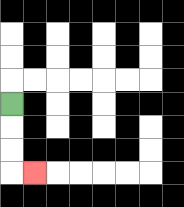{'start': '[0, 4]', 'end': '[1, 7]', 'path_directions': 'D,D,D,R', 'path_coordinates': '[[0, 4], [0, 5], [0, 6], [0, 7], [1, 7]]'}